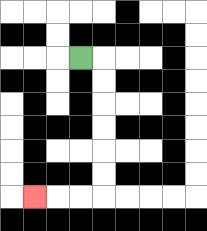{'start': '[3, 2]', 'end': '[1, 8]', 'path_directions': 'R,D,D,D,D,D,D,L,L,L', 'path_coordinates': '[[3, 2], [4, 2], [4, 3], [4, 4], [4, 5], [4, 6], [4, 7], [4, 8], [3, 8], [2, 8], [1, 8]]'}